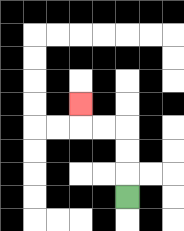{'start': '[5, 8]', 'end': '[3, 4]', 'path_directions': 'U,U,U,L,L,U', 'path_coordinates': '[[5, 8], [5, 7], [5, 6], [5, 5], [4, 5], [3, 5], [3, 4]]'}